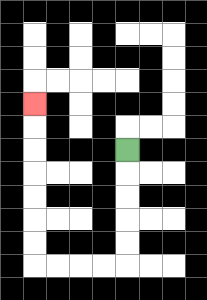{'start': '[5, 6]', 'end': '[1, 4]', 'path_directions': 'D,D,D,D,D,L,L,L,L,U,U,U,U,U,U,U', 'path_coordinates': '[[5, 6], [5, 7], [5, 8], [5, 9], [5, 10], [5, 11], [4, 11], [3, 11], [2, 11], [1, 11], [1, 10], [1, 9], [1, 8], [1, 7], [1, 6], [1, 5], [1, 4]]'}